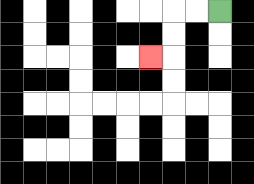{'start': '[9, 0]', 'end': '[6, 2]', 'path_directions': 'L,L,D,D,L', 'path_coordinates': '[[9, 0], [8, 0], [7, 0], [7, 1], [7, 2], [6, 2]]'}